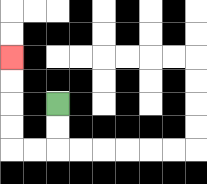{'start': '[2, 4]', 'end': '[0, 2]', 'path_directions': 'D,D,L,L,U,U,U,U', 'path_coordinates': '[[2, 4], [2, 5], [2, 6], [1, 6], [0, 6], [0, 5], [0, 4], [0, 3], [0, 2]]'}